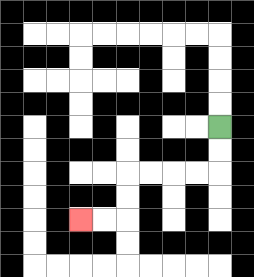{'start': '[9, 5]', 'end': '[3, 9]', 'path_directions': 'D,D,L,L,L,L,D,D,L,L', 'path_coordinates': '[[9, 5], [9, 6], [9, 7], [8, 7], [7, 7], [6, 7], [5, 7], [5, 8], [5, 9], [4, 9], [3, 9]]'}